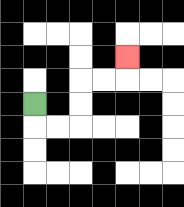{'start': '[1, 4]', 'end': '[5, 2]', 'path_directions': 'D,R,R,U,U,R,R,U', 'path_coordinates': '[[1, 4], [1, 5], [2, 5], [3, 5], [3, 4], [3, 3], [4, 3], [5, 3], [5, 2]]'}